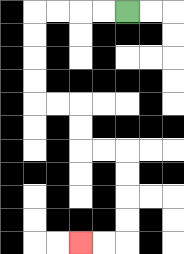{'start': '[5, 0]', 'end': '[3, 10]', 'path_directions': 'L,L,L,L,D,D,D,D,R,R,D,D,R,R,D,D,D,D,L,L', 'path_coordinates': '[[5, 0], [4, 0], [3, 0], [2, 0], [1, 0], [1, 1], [1, 2], [1, 3], [1, 4], [2, 4], [3, 4], [3, 5], [3, 6], [4, 6], [5, 6], [5, 7], [5, 8], [5, 9], [5, 10], [4, 10], [3, 10]]'}